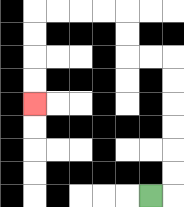{'start': '[6, 8]', 'end': '[1, 4]', 'path_directions': 'R,U,U,U,U,U,U,L,L,U,U,L,L,L,L,D,D,D,D', 'path_coordinates': '[[6, 8], [7, 8], [7, 7], [7, 6], [7, 5], [7, 4], [7, 3], [7, 2], [6, 2], [5, 2], [5, 1], [5, 0], [4, 0], [3, 0], [2, 0], [1, 0], [1, 1], [1, 2], [1, 3], [1, 4]]'}